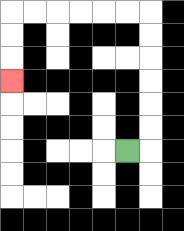{'start': '[5, 6]', 'end': '[0, 3]', 'path_directions': 'R,U,U,U,U,U,U,L,L,L,L,L,L,D,D,D', 'path_coordinates': '[[5, 6], [6, 6], [6, 5], [6, 4], [6, 3], [6, 2], [6, 1], [6, 0], [5, 0], [4, 0], [3, 0], [2, 0], [1, 0], [0, 0], [0, 1], [0, 2], [0, 3]]'}